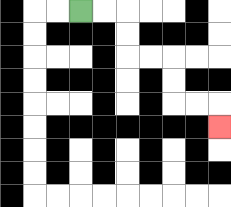{'start': '[3, 0]', 'end': '[9, 5]', 'path_directions': 'R,R,D,D,R,R,D,D,R,R,D', 'path_coordinates': '[[3, 0], [4, 0], [5, 0], [5, 1], [5, 2], [6, 2], [7, 2], [7, 3], [7, 4], [8, 4], [9, 4], [9, 5]]'}